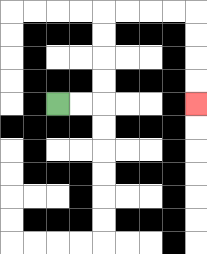{'start': '[2, 4]', 'end': '[8, 4]', 'path_directions': 'R,R,U,U,U,U,R,R,R,R,D,D,D,D', 'path_coordinates': '[[2, 4], [3, 4], [4, 4], [4, 3], [4, 2], [4, 1], [4, 0], [5, 0], [6, 0], [7, 0], [8, 0], [8, 1], [8, 2], [8, 3], [8, 4]]'}